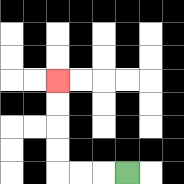{'start': '[5, 7]', 'end': '[2, 3]', 'path_directions': 'L,L,L,U,U,U,U', 'path_coordinates': '[[5, 7], [4, 7], [3, 7], [2, 7], [2, 6], [2, 5], [2, 4], [2, 3]]'}